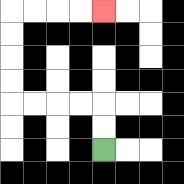{'start': '[4, 6]', 'end': '[4, 0]', 'path_directions': 'U,U,L,L,L,L,U,U,U,U,R,R,R,R', 'path_coordinates': '[[4, 6], [4, 5], [4, 4], [3, 4], [2, 4], [1, 4], [0, 4], [0, 3], [0, 2], [0, 1], [0, 0], [1, 0], [2, 0], [3, 0], [4, 0]]'}